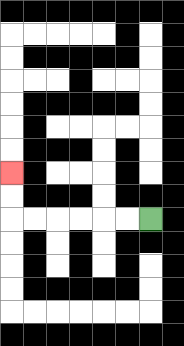{'start': '[6, 9]', 'end': '[0, 7]', 'path_directions': 'L,L,L,L,L,L,U,U', 'path_coordinates': '[[6, 9], [5, 9], [4, 9], [3, 9], [2, 9], [1, 9], [0, 9], [0, 8], [0, 7]]'}